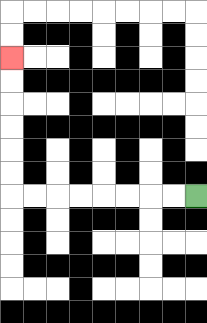{'start': '[8, 8]', 'end': '[0, 2]', 'path_directions': 'L,L,L,L,L,L,L,L,U,U,U,U,U,U', 'path_coordinates': '[[8, 8], [7, 8], [6, 8], [5, 8], [4, 8], [3, 8], [2, 8], [1, 8], [0, 8], [0, 7], [0, 6], [0, 5], [0, 4], [0, 3], [0, 2]]'}